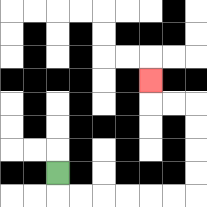{'start': '[2, 7]', 'end': '[6, 3]', 'path_directions': 'D,R,R,R,R,R,R,U,U,U,U,L,L,U', 'path_coordinates': '[[2, 7], [2, 8], [3, 8], [4, 8], [5, 8], [6, 8], [7, 8], [8, 8], [8, 7], [8, 6], [8, 5], [8, 4], [7, 4], [6, 4], [6, 3]]'}